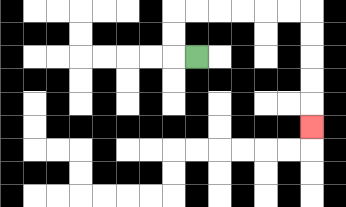{'start': '[8, 2]', 'end': '[13, 5]', 'path_directions': 'L,U,U,R,R,R,R,R,R,D,D,D,D,D', 'path_coordinates': '[[8, 2], [7, 2], [7, 1], [7, 0], [8, 0], [9, 0], [10, 0], [11, 0], [12, 0], [13, 0], [13, 1], [13, 2], [13, 3], [13, 4], [13, 5]]'}